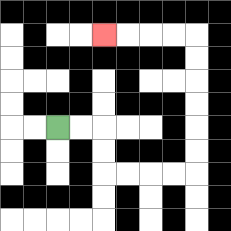{'start': '[2, 5]', 'end': '[4, 1]', 'path_directions': 'R,R,D,D,R,R,R,R,U,U,U,U,U,U,L,L,L,L', 'path_coordinates': '[[2, 5], [3, 5], [4, 5], [4, 6], [4, 7], [5, 7], [6, 7], [7, 7], [8, 7], [8, 6], [8, 5], [8, 4], [8, 3], [8, 2], [8, 1], [7, 1], [6, 1], [5, 1], [4, 1]]'}